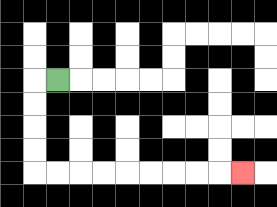{'start': '[2, 3]', 'end': '[10, 7]', 'path_directions': 'L,D,D,D,D,R,R,R,R,R,R,R,R,R', 'path_coordinates': '[[2, 3], [1, 3], [1, 4], [1, 5], [1, 6], [1, 7], [2, 7], [3, 7], [4, 7], [5, 7], [6, 7], [7, 7], [8, 7], [9, 7], [10, 7]]'}